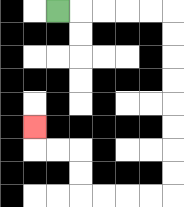{'start': '[2, 0]', 'end': '[1, 5]', 'path_directions': 'R,R,R,R,R,D,D,D,D,D,D,D,D,L,L,L,L,U,U,L,L,U', 'path_coordinates': '[[2, 0], [3, 0], [4, 0], [5, 0], [6, 0], [7, 0], [7, 1], [7, 2], [7, 3], [7, 4], [7, 5], [7, 6], [7, 7], [7, 8], [6, 8], [5, 8], [4, 8], [3, 8], [3, 7], [3, 6], [2, 6], [1, 6], [1, 5]]'}